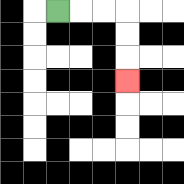{'start': '[2, 0]', 'end': '[5, 3]', 'path_directions': 'R,R,R,D,D,D', 'path_coordinates': '[[2, 0], [3, 0], [4, 0], [5, 0], [5, 1], [5, 2], [5, 3]]'}